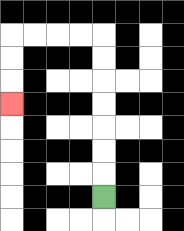{'start': '[4, 8]', 'end': '[0, 4]', 'path_directions': 'U,U,U,U,U,U,U,L,L,L,L,D,D,D', 'path_coordinates': '[[4, 8], [4, 7], [4, 6], [4, 5], [4, 4], [4, 3], [4, 2], [4, 1], [3, 1], [2, 1], [1, 1], [0, 1], [0, 2], [0, 3], [0, 4]]'}